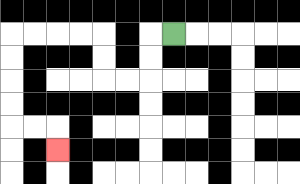{'start': '[7, 1]', 'end': '[2, 6]', 'path_directions': 'L,D,D,L,L,U,U,L,L,L,L,D,D,D,D,R,R,D', 'path_coordinates': '[[7, 1], [6, 1], [6, 2], [6, 3], [5, 3], [4, 3], [4, 2], [4, 1], [3, 1], [2, 1], [1, 1], [0, 1], [0, 2], [0, 3], [0, 4], [0, 5], [1, 5], [2, 5], [2, 6]]'}